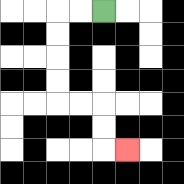{'start': '[4, 0]', 'end': '[5, 6]', 'path_directions': 'L,L,D,D,D,D,R,R,D,D,R', 'path_coordinates': '[[4, 0], [3, 0], [2, 0], [2, 1], [2, 2], [2, 3], [2, 4], [3, 4], [4, 4], [4, 5], [4, 6], [5, 6]]'}